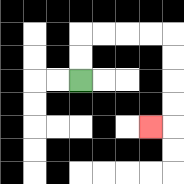{'start': '[3, 3]', 'end': '[6, 5]', 'path_directions': 'U,U,R,R,R,R,D,D,D,D,L', 'path_coordinates': '[[3, 3], [3, 2], [3, 1], [4, 1], [5, 1], [6, 1], [7, 1], [7, 2], [7, 3], [7, 4], [7, 5], [6, 5]]'}